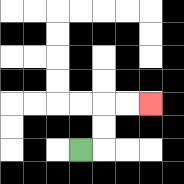{'start': '[3, 6]', 'end': '[6, 4]', 'path_directions': 'R,U,U,R,R', 'path_coordinates': '[[3, 6], [4, 6], [4, 5], [4, 4], [5, 4], [6, 4]]'}